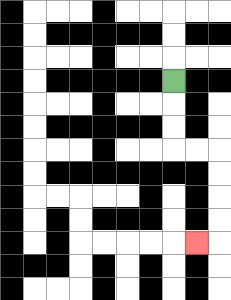{'start': '[7, 3]', 'end': '[8, 10]', 'path_directions': 'D,D,D,R,R,D,D,D,D,L', 'path_coordinates': '[[7, 3], [7, 4], [7, 5], [7, 6], [8, 6], [9, 6], [9, 7], [9, 8], [9, 9], [9, 10], [8, 10]]'}